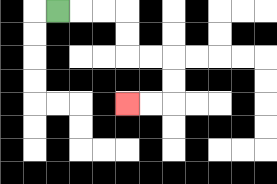{'start': '[2, 0]', 'end': '[5, 4]', 'path_directions': 'R,R,R,D,D,R,R,D,D,L,L', 'path_coordinates': '[[2, 0], [3, 0], [4, 0], [5, 0], [5, 1], [5, 2], [6, 2], [7, 2], [7, 3], [7, 4], [6, 4], [5, 4]]'}